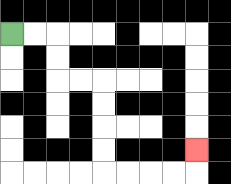{'start': '[0, 1]', 'end': '[8, 6]', 'path_directions': 'R,R,D,D,R,R,D,D,D,D,R,R,R,R,U', 'path_coordinates': '[[0, 1], [1, 1], [2, 1], [2, 2], [2, 3], [3, 3], [4, 3], [4, 4], [4, 5], [4, 6], [4, 7], [5, 7], [6, 7], [7, 7], [8, 7], [8, 6]]'}